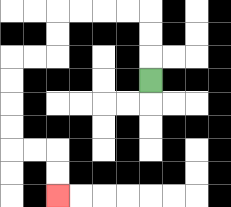{'start': '[6, 3]', 'end': '[2, 8]', 'path_directions': 'U,U,U,L,L,L,L,D,D,L,L,D,D,D,D,R,R,D,D', 'path_coordinates': '[[6, 3], [6, 2], [6, 1], [6, 0], [5, 0], [4, 0], [3, 0], [2, 0], [2, 1], [2, 2], [1, 2], [0, 2], [0, 3], [0, 4], [0, 5], [0, 6], [1, 6], [2, 6], [2, 7], [2, 8]]'}